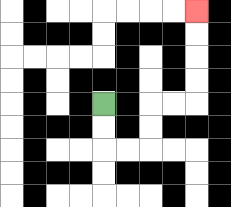{'start': '[4, 4]', 'end': '[8, 0]', 'path_directions': 'D,D,R,R,U,U,R,R,U,U,U,U', 'path_coordinates': '[[4, 4], [4, 5], [4, 6], [5, 6], [6, 6], [6, 5], [6, 4], [7, 4], [8, 4], [8, 3], [8, 2], [8, 1], [8, 0]]'}